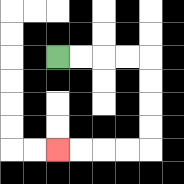{'start': '[2, 2]', 'end': '[2, 6]', 'path_directions': 'R,R,R,R,D,D,D,D,L,L,L,L', 'path_coordinates': '[[2, 2], [3, 2], [4, 2], [5, 2], [6, 2], [6, 3], [6, 4], [6, 5], [6, 6], [5, 6], [4, 6], [3, 6], [2, 6]]'}